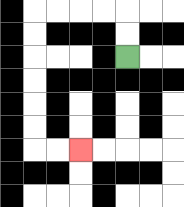{'start': '[5, 2]', 'end': '[3, 6]', 'path_directions': 'U,U,L,L,L,L,D,D,D,D,D,D,R,R', 'path_coordinates': '[[5, 2], [5, 1], [5, 0], [4, 0], [3, 0], [2, 0], [1, 0], [1, 1], [1, 2], [1, 3], [1, 4], [1, 5], [1, 6], [2, 6], [3, 6]]'}